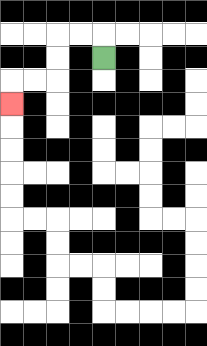{'start': '[4, 2]', 'end': '[0, 4]', 'path_directions': 'U,L,L,D,D,L,L,D', 'path_coordinates': '[[4, 2], [4, 1], [3, 1], [2, 1], [2, 2], [2, 3], [1, 3], [0, 3], [0, 4]]'}